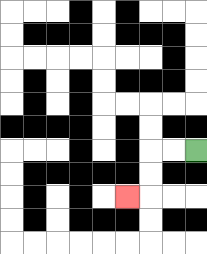{'start': '[8, 6]', 'end': '[5, 8]', 'path_directions': 'L,L,D,D,L', 'path_coordinates': '[[8, 6], [7, 6], [6, 6], [6, 7], [6, 8], [5, 8]]'}